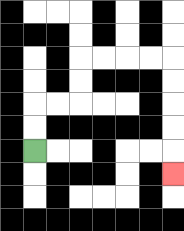{'start': '[1, 6]', 'end': '[7, 7]', 'path_directions': 'U,U,R,R,U,U,R,R,R,R,D,D,D,D,D', 'path_coordinates': '[[1, 6], [1, 5], [1, 4], [2, 4], [3, 4], [3, 3], [3, 2], [4, 2], [5, 2], [6, 2], [7, 2], [7, 3], [7, 4], [7, 5], [7, 6], [7, 7]]'}